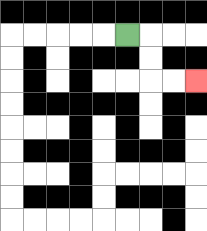{'start': '[5, 1]', 'end': '[8, 3]', 'path_directions': 'R,D,D,R,R', 'path_coordinates': '[[5, 1], [6, 1], [6, 2], [6, 3], [7, 3], [8, 3]]'}